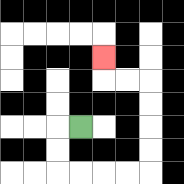{'start': '[3, 5]', 'end': '[4, 2]', 'path_directions': 'L,D,D,R,R,R,R,U,U,U,U,L,L,U', 'path_coordinates': '[[3, 5], [2, 5], [2, 6], [2, 7], [3, 7], [4, 7], [5, 7], [6, 7], [6, 6], [6, 5], [6, 4], [6, 3], [5, 3], [4, 3], [4, 2]]'}